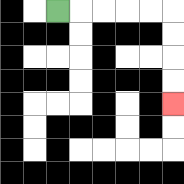{'start': '[2, 0]', 'end': '[7, 4]', 'path_directions': 'R,R,R,R,R,D,D,D,D', 'path_coordinates': '[[2, 0], [3, 0], [4, 0], [5, 0], [6, 0], [7, 0], [7, 1], [7, 2], [7, 3], [7, 4]]'}